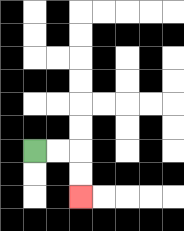{'start': '[1, 6]', 'end': '[3, 8]', 'path_directions': 'R,R,D,D', 'path_coordinates': '[[1, 6], [2, 6], [3, 6], [3, 7], [3, 8]]'}